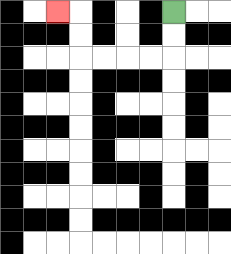{'start': '[7, 0]', 'end': '[2, 0]', 'path_directions': 'D,D,L,L,L,L,U,U,L', 'path_coordinates': '[[7, 0], [7, 1], [7, 2], [6, 2], [5, 2], [4, 2], [3, 2], [3, 1], [3, 0], [2, 0]]'}